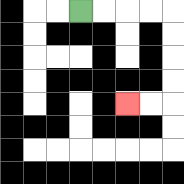{'start': '[3, 0]', 'end': '[5, 4]', 'path_directions': 'R,R,R,R,D,D,D,D,L,L', 'path_coordinates': '[[3, 0], [4, 0], [5, 0], [6, 0], [7, 0], [7, 1], [7, 2], [7, 3], [7, 4], [6, 4], [5, 4]]'}